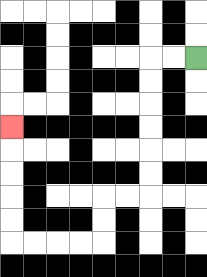{'start': '[8, 2]', 'end': '[0, 5]', 'path_directions': 'L,L,D,D,D,D,D,D,L,L,D,D,L,L,L,L,U,U,U,U,U', 'path_coordinates': '[[8, 2], [7, 2], [6, 2], [6, 3], [6, 4], [6, 5], [6, 6], [6, 7], [6, 8], [5, 8], [4, 8], [4, 9], [4, 10], [3, 10], [2, 10], [1, 10], [0, 10], [0, 9], [0, 8], [0, 7], [0, 6], [0, 5]]'}